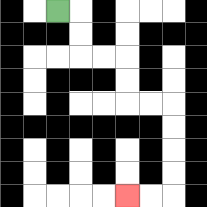{'start': '[2, 0]', 'end': '[5, 8]', 'path_directions': 'R,D,D,R,R,D,D,R,R,D,D,D,D,L,L', 'path_coordinates': '[[2, 0], [3, 0], [3, 1], [3, 2], [4, 2], [5, 2], [5, 3], [5, 4], [6, 4], [7, 4], [7, 5], [7, 6], [7, 7], [7, 8], [6, 8], [5, 8]]'}